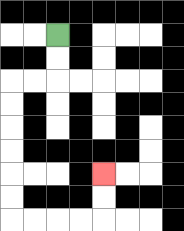{'start': '[2, 1]', 'end': '[4, 7]', 'path_directions': 'D,D,L,L,D,D,D,D,D,D,R,R,R,R,U,U', 'path_coordinates': '[[2, 1], [2, 2], [2, 3], [1, 3], [0, 3], [0, 4], [0, 5], [0, 6], [0, 7], [0, 8], [0, 9], [1, 9], [2, 9], [3, 9], [4, 9], [4, 8], [4, 7]]'}